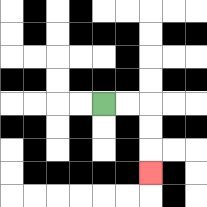{'start': '[4, 4]', 'end': '[6, 7]', 'path_directions': 'R,R,D,D,D', 'path_coordinates': '[[4, 4], [5, 4], [6, 4], [6, 5], [6, 6], [6, 7]]'}